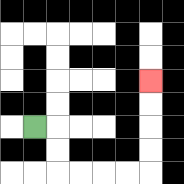{'start': '[1, 5]', 'end': '[6, 3]', 'path_directions': 'R,D,D,R,R,R,R,U,U,U,U', 'path_coordinates': '[[1, 5], [2, 5], [2, 6], [2, 7], [3, 7], [4, 7], [5, 7], [6, 7], [6, 6], [6, 5], [6, 4], [6, 3]]'}